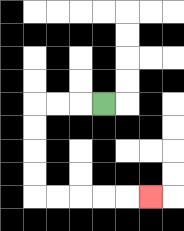{'start': '[4, 4]', 'end': '[6, 8]', 'path_directions': 'L,L,L,D,D,D,D,R,R,R,R,R', 'path_coordinates': '[[4, 4], [3, 4], [2, 4], [1, 4], [1, 5], [1, 6], [1, 7], [1, 8], [2, 8], [3, 8], [4, 8], [5, 8], [6, 8]]'}